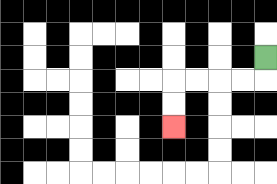{'start': '[11, 2]', 'end': '[7, 5]', 'path_directions': 'D,L,L,L,L,D,D', 'path_coordinates': '[[11, 2], [11, 3], [10, 3], [9, 3], [8, 3], [7, 3], [7, 4], [7, 5]]'}